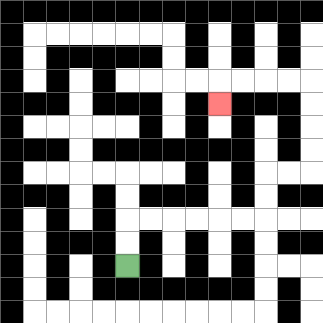{'start': '[5, 11]', 'end': '[9, 4]', 'path_directions': 'U,U,R,R,R,R,R,R,U,U,R,R,U,U,U,U,L,L,L,L,D', 'path_coordinates': '[[5, 11], [5, 10], [5, 9], [6, 9], [7, 9], [8, 9], [9, 9], [10, 9], [11, 9], [11, 8], [11, 7], [12, 7], [13, 7], [13, 6], [13, 5], [13, 4], [13, 3], [12, 3], [11, 3], [10, 3], [9, 3], [9, 4]]'}